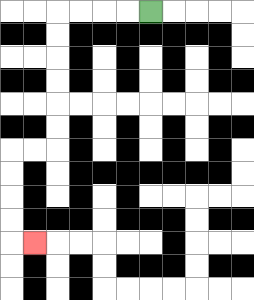{'start': '[6, 0]', 'end': '[1, 10]', 'path_directions': 'L,L,L,L,D,D,D,D,D,D,L,L,D,D,D,D,R', 'path_coordinates': '[[6, 0], [5, 0], [4, 0], [3, 0], [2, 0], [2, 1], [2, 2], [2, 3], [2, 4], [2, 5], [2, 6], [1, 6], [0, 6], [0, 7], [0, 8], [0, 9], [0, 10], [1, 10]]'}